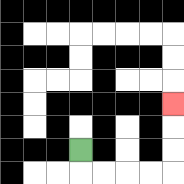{'start': '[3, 6]', 'end': '[7, 4]', 'path_directions': 'D,R,R,R,R,U,U,U', 'path_coordinates': '[[3, 6], [3, 7], [4, 7], [5, 7], [6, 7], [7, 7], [7, 6], [7, 5], [7, 4]]'}